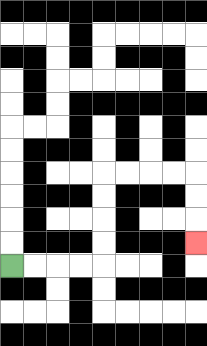{'start': '[0, 11]', 'end': '[8, 10]', 'path_directions': 'R,R,R,R,U,U,U,U,R,R,R,R,D,D,D', 'path_coordinates': '[[0, 11], [1, 11], [2, 11], [3, 11], [4, 11], [4, 10], [4, 9], [4, 8], [4, 7], [5, 7], [6, 7], [7, 7], [8, 7], [8, 8], [8, 9], [8, 10]]'}